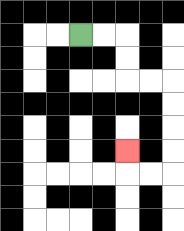{'start': '[3, 1]', 'end': '[5, 6]', 'path_directions': 'R,R,D,D,R,R,D,D,D,D,L,L,U', 'path_coordinates': '[[3, 1], [4, 1], [5, 1], [5, 2], [5, 3], [6, 3], [7, 3], [7, 4], [7, 5], [7, 6], [7, 7], [6, 7], [5, 7], [5, 6]]'}